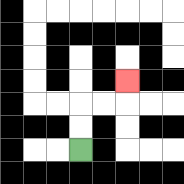{'start': '[3, 6]', 'end': '[5, 3]', 'path_directions': 'U,U,R,R,U', 'path_coordinates': '[[3, 6], [3, 5], [3, 4], [4, 4], [5, 4], [5, 3]]'}